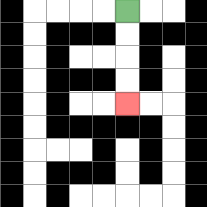{'start': '[5, 0]', 'end': '[5, 4]', 'path_directions': 'D,D,D,D', 'path_coordinates': '[[5, 0], [5, 1], [5, 2], [5, 3], [5, 4]]'}